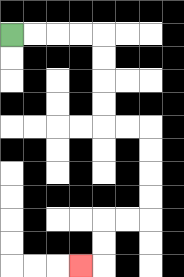{'start': '[0, 1]', 'end': '[3, 11]', 'path_directions': 'R,R,R,R,D,D,D,D,R,R,D,D,D,D,L,L,D,D,L', 'path_coordinates': '[[0, 1], [1, 1], [2, 1], [3, 1], [4, 1], [4, 2], [4, 3], [4, 4], [4, 5], [5, 5], [6, 5], [6, 6], [6, 7], [6, 8], [6, 9], [5, 9], [4, 9], [4, 10], [4, 11], [3, 11]]'}